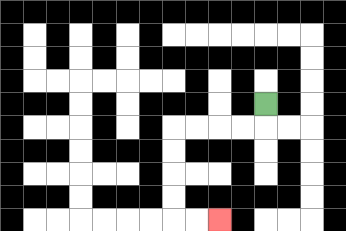{'start': '[11, 4]', 'end': '[9, 9]', 'path_directions': 'D,L,L,L,L,D,D,D,D,R,R', 'path_coordinates': '[[11, 4], [11, 5], [10, 5], [9, 5], [8, 5], [7, 5], [7, 6], [7, 7], [7, 8], [7, 9], [8, 9], [9, 9]]'}